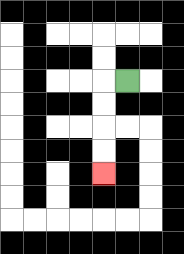{'start': '[5, 3]', 'end': '[4, 7]', 'path_directions': 'L,D,D,D,D', 'path_coordinates': '[[5, 3], [4, 3], [4, 4], [4, 5], [4, 6], [4, 7]]'}